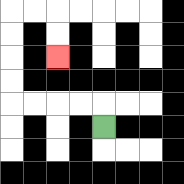{'start': '[4, 5]', 'end': '[2, 2]', 'path_directions': 'U,L,L,L,L,U,U,U,U,R,R,D,D', 'path_coordinates': '[[4, 5], [4, 4], [3, 4], [2, 4], [1, 4], [0, 4], [0, 3], [0, 2], [0, 1], [0, 0], [1, 0], [2, 0], [2, 1], [2, 2]]'}